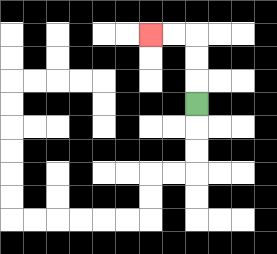{'start': '[8, 4]', 'end': '[6, 1]', 'path_directions': 'U,U,U,L,L', 'path_coordinates': '[[8, 4], [8, 3], [8, 2], [8, 1], [7, 1], [6, 1]]'}